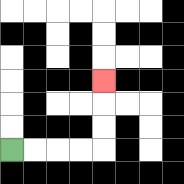{'start': '[0, 6]', 'end': '[4, 3]', 'path_directions': 'R,R,R,R,U,U,U', 'path_coordinates': '[[0, 6], [1, 6], [2, 6], [3, 6], [4, 6], [4, 5], [4, 4], [4, 3]]'}